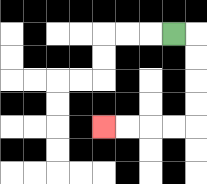{'start': '[7, 1]', 'end': '[4, 5]', 'path_directions': 'R,D,D,D,D,L,L,L,L', 'path_coordinates': '[[7, 1], [8, 1], [8, 2], [8, 3], [8, 4], [8, 5], [7, 5], [6, 5], [5, 5], [4, 5]]'}